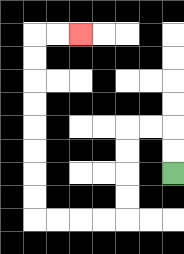{'start': '[7, 7]', 'end': '[3, 1]', 'path_directions': 'U,U,L,L,D,D,D,D,L,L,L,L,U,U,U,U,U,U,U,U,R,R', 'path_coordinates': '[[7, 7], [7, 6], [7, 5], [6, 5], [5, 5], [5, 6], [5, 7], [5, 8], [5, 9], [4, 9], [3, 9], [2, 9], [1, 9], [1, 8], [1, 7], [1, 6], [1, 5], [1, 4], [1, 3], [1, 2], [1, 1], [2, 1], [3, 1]]'}